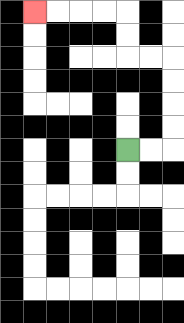{'start': '[5, 6]', 'end': '[1, 0]', 'path_directions': 'R,R,U,U,U,U,L,L,U,U,L,L,L,L', 'path_coordinates': '[[5, 6], [6, 6], [7, 6], [7, 5], [7, 4], [7, 3], [7, 2], [6, 2], [5, 2], [5, 1], [5, 0], [4, 0], [3, 0], [2, 0], [1, 0]]'}